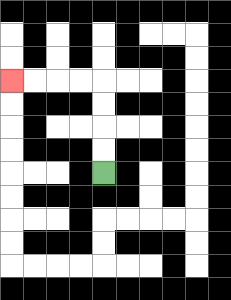{'start': '[4, 7]', 'end': '[0, 3]', 'path_directions': 'U,U,U,U,L,L,L,L', 'path_coordinates': '[[4, 7], [4, 6], [4, 5], [4, 4], [4, 3], [3, 3], [2, 3], [1, 3], [0, 3]]'}